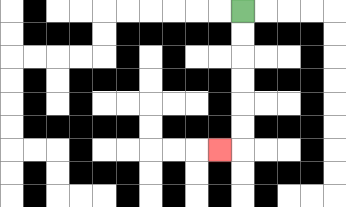{'start': '[10, 0]', 'end': '[9, 6]', 'path_directions': 'D,D,D,D,D,D,L', 'path_coordinates': '[[10, 0], [10, 1], [10, 2], [10, 3], [10, 4], [10, 5], [10, 6], [9, 6]]'}